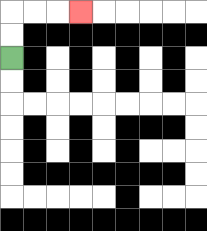{'start': '[0, 2]', 'end': '[3, 0]', 'path_directions': 'U,U,R,R,R', 'path_coordinates': '[[0, 2], [0, 1], [0, 0], [1, 0], [2, 0], [3, 0]]'}